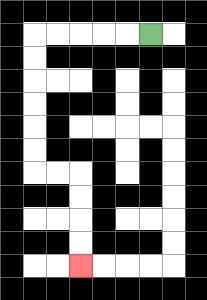{'start': '[6, 1]', 'end': '[3, 11]', 'path_directions': 'L,L,L,L,L,D,D,D,D,D,D,R,R,D,D,D,D', 'path_coordinates': '[[6, 1], [5, 1], [4, 1], [3, 1], [2, 1], [1, 1], [1, 2], [1, 3], [1, 4], [1, 5], [1, 6], [1, 7], [2, 7], [3, 7], [3, 8], [3, 9], [3, 10], [3, 11]]'}